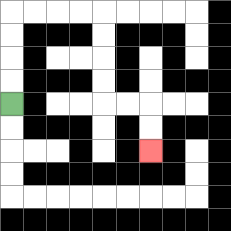{'start': '[0, 4]', 'end': '[6, 6]', 'path_directions': 'U,U,U,U,R,R,R,R,D,D,D,D,R,R,D,D', 'path_coordinates': '[[0, 4], [0, 3], [0, 2], [0, 1], [0, 0], [1, 0], [2, 0], [3, 0], [4, 0], [4, 1], [4, 2], [4, 3], [4, 4], [5, 4], [6, 4], [6, 5], [6, 6]]'}